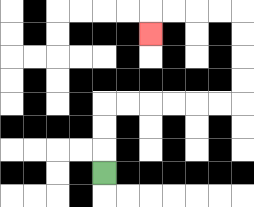{'start': '[4, 7]', 'end': '[6, 1]', 'path_directions': 'U,U,U,R,R,R,R,R,R,U,U,U,U,L,L,L,L,D', 'path_coordinates': '[[4, 7], [4, 6], [4, 5], [4, 4], [5, 4], [6, 4], [7, 4], [8, 4], [9, 4], [10, 4], [10, 3], [10, 2], [10, 1], [10, 0], [9, 0], [8, 0], [7, 0], [6, 0], [6, 1]]'}